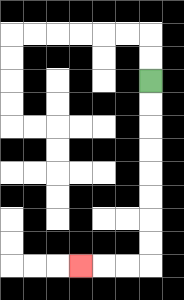{'start': '[6, 3]', 'end': '[3, 11]', 'path_directions': 'D,D,D,D,D,D,D,D,L,L,L', 'path_coordinates': '[[6, 3], [6, 4], [6, 5], [6, 6], [6, 7], [6, 8], [6, 9], [6, 10], [6, 11], [5, 11], [4, 11], [3, 11]]'}